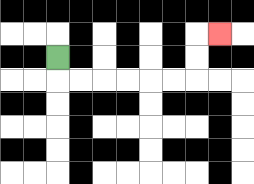{'start': '[2, 2]', 'end': '[9, 1]', 'path_directions': 'D,R,R,R,R,R,R,U,U,R', 'path_coordinates': '[[2, 2], [2, 3], [3, 3], [4, 3], [5, 3], [6, 3], [7, 3], [8, 3], [8, 2], [8, 1], [9, 1]]'}